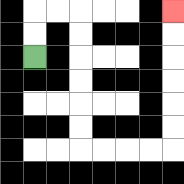{'start': '[1, 2]', 'end': '[7, 0]', 'path_directions': 'U,U,R,R,D,D,D,D,D,D,R,R,R,R,U,U,U,U,U,U', 'path_coordinates': '[[1, 2], [1, 1], [1, 0], [2, 0], [3, 0], [3, 1], [3, 2], [3, 3], [3, 4], [3, 5], [3, 6], [4, 6], [5, 6], [6, 6], [7, 6], [7, 5], [7, 4], [7, 3], [7, 2], [7, 1], [7, 0]]'}